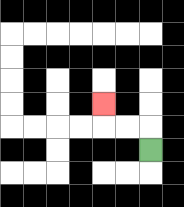{'start': '[6, 6]', 'end': '[4, 4]', 'path_directions': 'U,L,L,U', 'path_coordinates': '[[6, 6], [6, 5], [5, 5], [4, 5], [4, 4]]'}